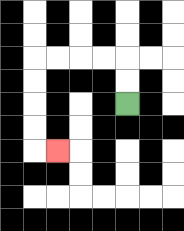{'start': '[5, 4]', 'end': '[2, 6]', 'path_directions': 'U,U,L,L,L,L,D,D,D,D,R', 'path_coordinates': '[[5, 4], [5, 3], [5, 2], [4, 2], [3, 2], [2, 2], [1, 2], [1, 3], [1, 4], [1, 5], [1, 6], [2, 6]]'}